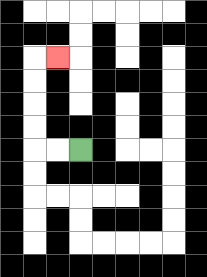{'start': '[3, 6]', 'end': '[2, 2]', 'path_directions': 'L,L,U,U,U,U,R', 'path_coordinates': '[[3, 6], [2, 6], [1, 6], [1, 5], [1, 4], [1, 3], [1, 2], [2, 2]]'}